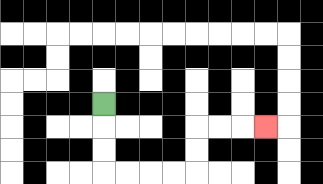{'start': '[4, 4]', 'end': '[11, 5]', 'path_directions': 'D,D,D,R,R,R,R,U,U,R,R,R', 'path_coordinates': '[[4, 4], [4, 5], [4, 6], [4, 7], [5, 7], [6, 7], [7, 7], [8, 7], [8, 6], [8, 5], [9, 5], [10, 5], [11, 5]]'}